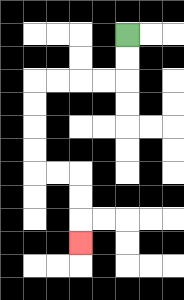{'start': '[5, 1]', 'end': '[3, 10]', 'path_directions': 'D,D,L,L,L,L,D,D,D,D,R,R,D,D,D', 'path_coordinates': '[[5, 1], [5, 2], [5, 3], [4, 3], [3, 3], [2, 3], [1, 3], [1, 4], [1, 5], [1, 6], [1, 7], [2, 7], [3, 7], [3, 8], [3, 9], [3, 10]]'}